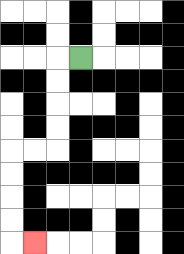{'start': '[3, 2]', 'end': '[1, 10]', 'path_directions': 'L,D,D,D,D,L,L,D,D,D,D,R', 'path_coordinates': '[[3, 2], [2, 2], [2, 3], [2, 4], [2, 5], [2, 6], [1, 6], [0, 6], [0, 7], [0, 8], [0, 9], [0, 10], [1, 10]]'}